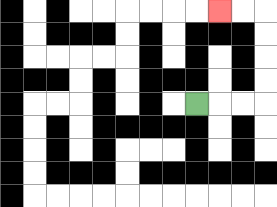{'start': '[8, 4]', 'end': '[9, 0]', 'path_directions': 'R,R,R,U,U,U,U,L,L', 'path_coordinates': '[[8, 4], [9, 4], [10, 4], [11, 4], [11, 3], [11, 2], [11, 1], [11, 0], [10, 0], [9, 0]]'}